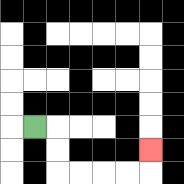{'start': '[1, 5]', 'end': '[6, 6]', 'path_directions': 'R,D,D,R,R,R,R,U', 'path_coordinates': '[[1, 5], [2, 5], [2, 6], [2, 7], [3, 7], [4, 7], [5, 7], [6, 7], [6, 6]]'}